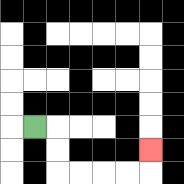{'start': '[1, 5]', 'end': '[6, 6]', 'path_directions': 'R,D,D,R,R,R,R,U', 'path_coordinates': '[[1, 5], [2, 5], [2, 6], [2, 7], [3, 7], [4, 7], [5, 7], [6, 7], [6, 6]]'}